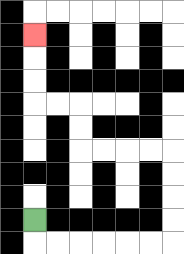{'start': '[1, 9]', 'end': '[1, 1]', 'path_directions': 'D,R,R,R,R,R,R,U,U,U,U,L,L,L,L,U,U,L,L,U,U,U', 'path_coordinates': '[[1, 9], [1, 10], [2, 10], [3, 10], [4, 10], [5, 10], [6, 10], [7, 10], [7, 9], [7, 8], [7, 7], [7, 6], [6, 6], [5, 6], [4, 6], [3, 6], [3, 5], [3, 4], [2, 4], [1, 4], [1, 3], [1, 2], [1, 1]]'}